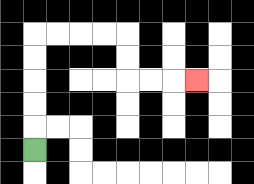{'start': '[1, 6]', 'end': '[8, 3]', 'path_directions': 'U,U,U,U,U,R,R,R,R,D,D,R,R,R', 'path_coordinates': '[[1, 6], [1, 5], [1, 4], [1, 3], [1, 2], [1, 1], [2, 1], [3, 1], [4, 1], [5, 1], [5, 2], [5, 3], [6, 3], [7, 3], [8, 3]]'}